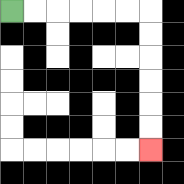{'start': '[0, 0]', 'end': '[6, 6]', 'path_directions': 'R,R,R,R,R,R,D,D,D,D,D,D', 'path_coordinates': '[[0, 0], [1, 0], [2, 0], [3, 0], [4, 0], [5, 0], [6, 0], [6, 1], [6, 2], [6, 3], [6, 4], [6, 5], [6, 6]]'}